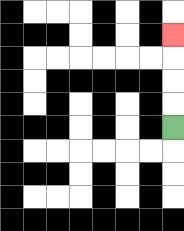{'start': '[7, 5]', 'end': '[7, 1]', 'path_directions': 'U,U,U,U', 'path_coordinates': '[[7, 5], [7, 4], [7, 3], [7, 2], [7, 1]]'}